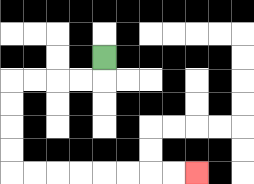{'start': '[4, 2]', 'end': '[8, 7]', 'path_directions': 'D,L,L,L,L,D,D,D,D,R,R,R,R,R,R,R,R', 'path_coordinates': '[[4, 2], [4, 3], [3, 3], [2, 3], [1, 3], [0, 3], [0, 4], [0, 5], [0, 6], [0, 7], [1, 7], [2, 7], [3, 7], [4, 7], [5, 7], [6, 7], [7, 7], [8, 7]]'}